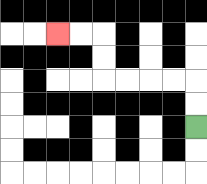{'start': '[8, 5]', 'end': '[2, 1]', 'path_directions': 'U,U,L,L,L,L,U,U,L,L', 'path_coordinates': '[[8, 5], [8, 4], [8, 3], [7, 3], [6, 3], [5, 3], [4, 3], [4, 2], [4, 1], [3, 1], [2, 1]]'}